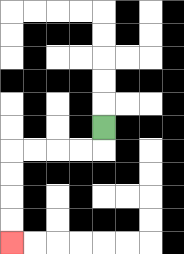{'start': '[4, 5]', 'end': '[0, 10]', 'path_directions': 'D,L,L,L,L,D,D,D,D', 'path_coordinates': '[[4, 5], [4, 6], [3, 6], [2, 6], [1, 6], [0, 6], [0, 7], [0, 8], [0, 9], [0, 10]]'}